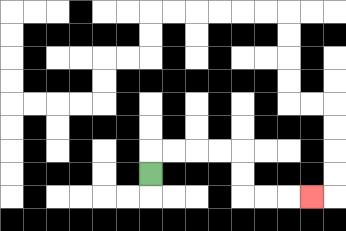{'start': '[6, 7]', 'end': '[13, 8]', 'path_directions': 'U,R,R,R,R,D,D,R,R,R', 'path_coordinates': '[[6, 7], [6, 6], [7, 6], [8, 6], [9, 6], [10, 6], [10, 7], [10, 8], [11, 8], [12, 8], [13, 8]]'}